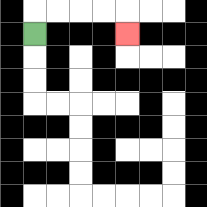{'start': '[1, 1]', 'end': '[5, 1]', 'path_directions': 'U,R,R,R,R,D', 'path_coordinates': '[[1, 1], [1, 0], [2, 0], [3, 0], [4, 0], [5, 0], [5, 1]]'}